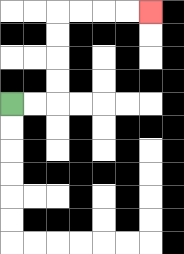{'start': '[0, 4]', 'end': '[6, 0]', 'path_directions': 'R,R,U,U,U,U,R,R,R,R', 'path_coordinates': '[[0, 4], [1, 4], [2, 4], [2, 3], [2, 2], [2, 1], [2, 0], [3, 0], [4, 0], [5, 0], [6, 0]]'}